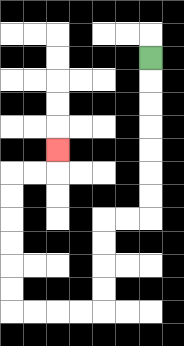{'start': '[6, 2]', 'end': '[2, 6]', 'path_directions': 'D,D,D,D,D,D,D,L,L,D,D,D,D,L,L,L,L,U,U,U,U,U,U,R,R,U', 'path_coordinates': '[[6, 2], [6, 3], [6, 4], [6, 5], [6, 6], [6, 7], [6, 8], [6, 9], [5, 9], [4, 9], [4, 10], [4, 11], [4, 12], [4, 13], [3, 13], [2, 13], [1, 13], [0, 13], [0, 12], [0, 11], [0, 10], [0, 9], [0, 8], [0, 7], [1, 7], [2, 7], [2, 6]]'}